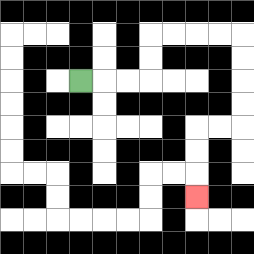{'start': '[3, 3]', 'end': '[8, 8]', 'path_directions': 'R,R,R,U,U,R,R,R,R,D,D,D,D,L,L,D,D,D', 'path_coordinates': '[[3, 3], [4, 3], [5, 3], [6, 3], [6, 2], [6, 1], [7, 1], [8, 1], [9, 1], [10, 1], [10, 2], [10, 3], [10, 4], [10, 5], [9, 5], [8, 5], [8, 6], [8, 7], [8, 8]]'}